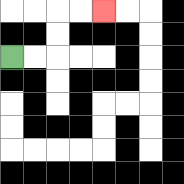{'start': '[0, 2]', 'end': '[4, 0]', 'path_directions': 'R,R,U,U,R,R', 'path_coordinates': '[[0, 2], [1, 2], [2, 2], [2, 1], [2, 0], [3, 0], [4, 0]]'}